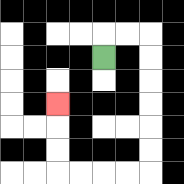{'start': '[4, 2]', 'end': '[2, 4]', 'path_directions': 'U,R,R,D,D,D,D,D,D,L,L,L,L,U,U,U', 'path_coordinates': '[[4, 2], [4, 1], [5, 1], [6, 1], [6, 2], [6, 3], [6, 4], [6, 5], [6, 6], [6, 7], [5, 7], [4, 7], [3, 7], [2, 7], [2, 6], [2, 5], [2, 4]]'}